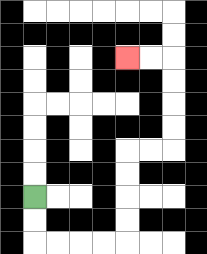{'start': '[1, 8]', 'end': '[5, 2]', 'path_directions': 'D,D,R,R,R,R,U,U,U,U,R,R,U,U,U,U,L,L', 'path_coordinates': '[[1, 8], [1, 9], [1, 10], [2, 10], [3, 10], [4, 10], [5, 10], [5, 9], [5, 8], [5, 7], [5, 6], [6, 6], [7, 6], [7, 5], [7, 4], [7, 3], [7, 2], [6, 2], [5, 2]]'}